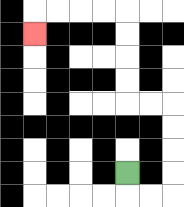{'start': '[5, 7]', 'end': '[1, 1]', 'path_directions': 'D,R,R,U,U,U,U,L,L,U,U,U,U,L,L,L,L,D', 'path_coordinates': '[[5, 7], [5, 8], [6, 8], [7, 8], [7, 7], [7, 6], [7, 5], [7, 4], [6, 4], [5, 4], [5, 3], [5, 2], [5, 1], [5, 0], [4, 0], [3, 0], [2, 0], [1, 0], [1, 1]]'}